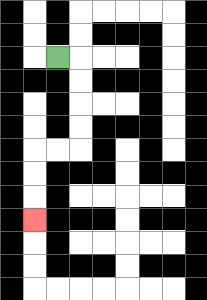{'start': '[2, 2]', 'end': '[1, 9]', 'path_directions': 'R,D,D,D,D,L,L,D,D,D', 'path_coordinates': '[[2, 2], [3, 2], [3, 3], [3, 4], [3, 5], [3, 6], [2, 6], [1, 6], [1, 7], [1, 8], [1, 9]]'}